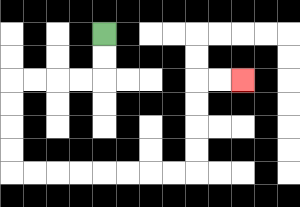{'start': '[4, 1]', 'end': '[10, 3]', 'path_directions': 'D,D,L,L,L,L,D,D,D,D,R,R,R,R,R,R,R,R,U,U,U,U,R,R', 'path_coordinates': '[[4, 1], [4, 2], [4, 3], [3, 3], [2, 3], [1, 3], [0, 3], [0, 4], [0, 5], [0, 6], [0, 7], [1, 7], [2, 7], [3, 7], [4, 7], [5, 7], [6, 7], [7, 7], [8, 7], [8, 6], [8, 5], [8, 4], [8, 3], [9, 3], [10, 3]]'}